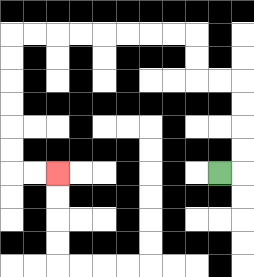{'start': '[9, 7]', 'end': '[2, 7]', 'path_directions': 'R,U,U,U,U,L,L,U,U,L,L,L,L,L,L,L,L,D,D,D,D,D,D,R,R', 'path_coordinates': '[[9, 7], [10, 7], [10, 6], [10, 5], [10, 4], [10, 3], [9, 3], [8, 3], [8, 2], [8, 1], [7, 1], [6, 1], [5, 1], [4, 1], [3, 1], [2, 1], [1, 1], [0, 1], [0, 2], [0, 3], [0, 4], [0, 5], [0, 6], [0, 7], [1, 7], [2, 7]]'}